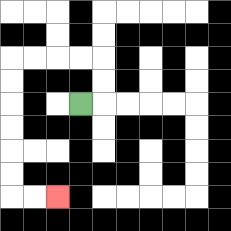{'start': '[3, 4]', 'end': '[2, 8]', 'path_directions': 'R,U,U,L,L,L,L,D,D,D,D,D,D,R,R', 'path_coordinates': '[[3, 4], [4, 4], [4, 3], [4, 2], [3, 2], [2, 2], [1, 2], [0, 2], [0, 3], [0, 4], [0, 5], [0, 6], [0, 7], [0, 8], [1, 8], [2, 8]]'}